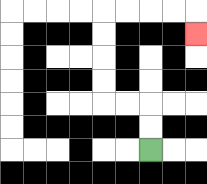{'start': '[6, 6]', 'end': '[8, 1]', 'path_directions': 'U,U,L,L,U,U,U,U,R,R,R,R,D', 'path_coordinates': '[[6, 6], [6, 5], [6, 4], [5, 4], [4, 4], [4, 3], [4, 2], [4, 1], [4, 0], [5, 0], [6, 0], [7, 0], [8, 0], [8, 1]]'}